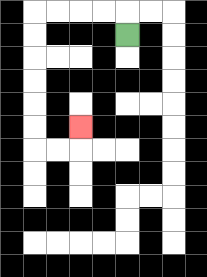{'start': '[5, 1]', 'end': '[3, 5]', 'path_directions': 'U,L,L,L,L,D,D,D,D,D,D,R,R,U', 'path_coordinates': '[[5, 1], [5, 0], [4, 0], [3, 0], [2, 0], [1, 0], [1, 1], [1, 2], [1, 3], [1, 4], [1, 5], [1, 6], [2, 6], [3, 6], [3, 5]]'}